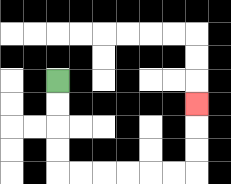{'start': '[2, 3]', 'end': '[8, 4]', 'path_directions': 'D,D,D,D,R,R,R,R,R,R,U,U,U', 'path_coordinates': '[[2, 3], [2, 4], [2, 5], [2, 6], [2, 7], [3, 7], [4, 7], [5, 7], [6, 7], [7, 7], [8, 7], [8, 6], [8, 5], [8, 4]]'}